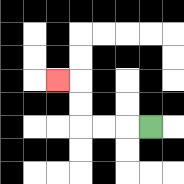{'start': '[6, 5]', 'end': '[2, 3]', 'path_directions': 'L,L,L,U,U,L', 'path_coordinates': '[[6, 5], [5, 5], [4, 5], [3, 5], [3, 4], [3, 3], [2, 3]]'}